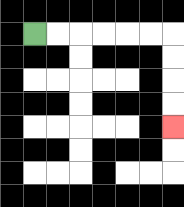{'start': '[1, 1]', 'end': '[7, 5]', 'path_directions': 'R,R,R,R,R,R,D,D,D,D', 'path_coordinates': '[[1, 1], [2, 1], [3, 1], [4, 1], [5, 1], [6, 1], [7, 1], [7, 2], [7, 3], [7, 4], [7, 5]]'}